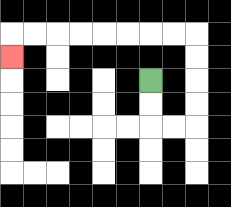{'start': '[6, 3]', 'end': '[0, 2]', 'path_directions': 'D,D,R,R,U,U,U,U,L,L,L,L,L,L,L,L,D', 'path_coordinates': '[[6, 3], [6, 4], [6, 5], [7, 5], [8, 5], [8, 4], [8, 3], [8, 2], [8, 1], [7, 1], [6, 1], [5, 1], [4, 1], [3, 1], [2, 1], [1, 1], [0, 1], [0, 2]]'}